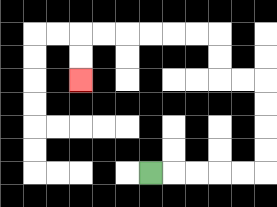{'start': '[6, 7]', 'end': '[3, 3]', 'path_directions': 'R,R,R,R,R,U,U,U,U,L,L,U,U,L,L,L,L,L,L,D,D', 'path_coordinates': '[[6, 7], [7, 7], [8, 7], [9, 7], [10, 7], [11, 7], [11, 6], [11, 5], [11, 4], [11, 3], [10, 3], [9, 3], [9, 2], [9, 1], [8, 1], [7, 1], [6, 1], [5, 1], [4, 1], [3, 1], [3, 2], [3, 3]]'}